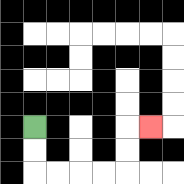{'start': '[1, 5]', 'end': '[6, 5]', 'path_directions': 'D,D,R,R,R,R,U,U,R', 'path_coordinates': '[[1, 5], [1, 6], [1, 7], [2, 7], [3, 7], [4, 7], [5, 7], [5, 6], [5, 5], [6, 5]]'}